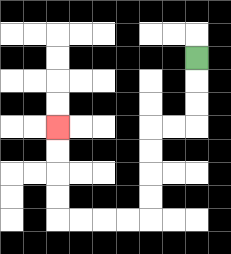{'start': '[8, 2]', 'end': '[2, 5]', 'path_directions': 'D,D,D,L,L,D,D,D,D,L,L,L,L,U,U,U,U', 'path_coordinates': '[[8, 2], [8, 3], [8, 4], [8, 5], [7, 5], [6, 5], [6, 6], [6, 7], [6, 8], [6, 9], [5, 9], [4, 9], [3, 9], [2, 9], [2, 8], [2, 7], [2, 6], [2, 5]]'}